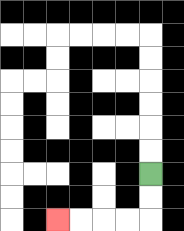{'start': '[6, 7]', 'end': '[2, 9]', 'path_directions': 'D,D,L,L,L,L', 'path_coordinates': '[[6, 7], [6, 8], [6, 9], [5, 9], [4, 9], [3, 9], [2, 9]]'}